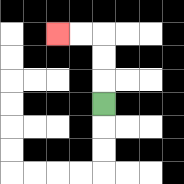{'start': '[4, 4]', 'end': '[2, 1]', 'path_directions': 'U,U,U,L,L', 'path_coordinates': '[[4, 4], [4, 3], [4, 2], [4, 1], [3, 1], [2, 1]]'}